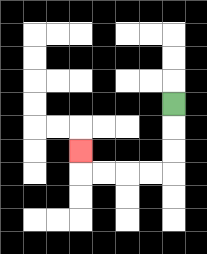{'start': '[7, 4]', 'end': '[3, 6]', 'path_directions': 'D,D,D,L,L,L,L,U', 'path_coordinates': '[[7, 4], [7, 5], [7, 6], [7, 7], [6, 7], [5, 7], [4, 7], [3, 7], [3, 6]]'}